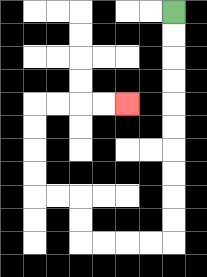{'start': '[7, 0]', 'end': '[5, 4]', 'path_directions': 'D,D,D,D,D,D,D,D,D,D,L,L,L,L,U,U,L,L,U,U,U,U,R,R,R,R', 'path_coordinates': '[[7, 0], [7, 1], [7, 2], [7, 3], [7, 4], [7, 5], [7, 6], [7, 7], [7, 8], [7, 9], [7, 10], [6, 10], [5, 10], [4, 10], [3, 10], [3, 9], [3, 8], [2, 8], [1, 8], [1, 7], [1, 6], [1, 5], [1, 4], [2, 4], [3, 4], [4, 4], [5, 4]]'}